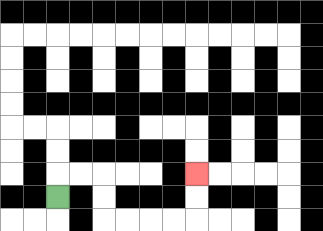{'start': '[2, 8]', 'end': '[8, 7]', 'path_directions': 'U,R,R,D,D,R,R,R,R,U,U', 'path_coordinates': '[[2, 8], [2, 7], [3, 7], [4, 7], [4, 8], [4, 9], [5, 9], [6, 9], [7, 9], [8, 9], [8, 8], [8, 7]]'}